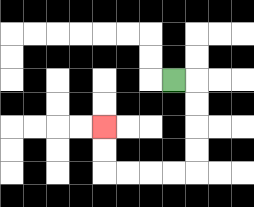{'start': '[7, 3]', 'end': '[4, 5]', 'path_directions': 'R,D,D,D,D,L,L,L,L,U,U', 'path_coordinates': '[[7, 3], [8, 3], [8, 4], [8, 5], [8, 6], [8, 7], [7, 7], [6, 7], [5, 7], [4, 7], [4, 6], [4, 5]]'}